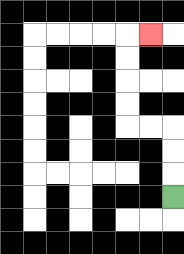{'start': '[7, 8]', 'end': '[6, 1]', 'path_directions': 'U,U,U,L,L,U,U,U,U,R', 'path_coordinates': '[[7, 8], [7, 7], [7, 6], [7, 5], [6, 5], [5, 5], [5, 4], [5, 3], [5, 2], [5, 1], [6, 1]]'}